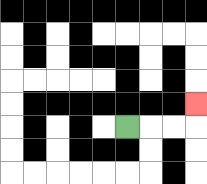{'start': '[5, 5]', 'end': '[8, 4]', 'path_directions': 'R,R,R,U', 'path_coordinates': '[[5, 5], [6, 5], [7, 5], [8, 5], [8, 4]]'}